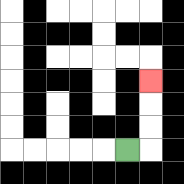{'start': '[5, 6]', 'end': '[6, 3]', 'path_directions': 'R,U,U,U', 'path_coordinates': '[[5, 6], [6, 6], [6, 5], [6, 4], [6, 3]]'}